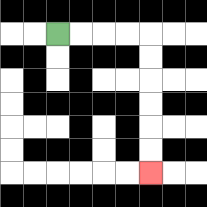{'start': '[2, 1]', 'end': '[6, 7]', 'path_directions': 'R,R,R,R,D,D,D,D,D,D', 'path_coordinates': '[[2, 1], [3, 1], [4, 1], [5, 1], [6, 1], [6, 2], [6, 3], [6, 4], [6, 5], [6, 6], [6, 7]]'}